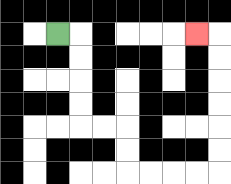{'start': '[2, 1]', 'end': '[8, 1]', 'path_directions': 'R,D,D,D,D,R,R,D,D,R,R,R,R,U,U,U,U,U,U,L', 'path_coordinates': '[[2, 1], [3, 1], [3, 2], [3, 3], [3, 4], [3, 5], [4, 5], [5, 5], [5, 6], [5, 7], [6, 7], [7, 7], [8, 7], [9, 7], [9, 6], [9, 5], [9, 4], [9, 3], [9, 2], [9, 1], [8, 1]]'}